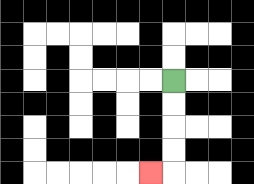{'start': '[7, 3]', 'end': '[6, 7]', 'path_directions': 'D,D,D,D,L', 'path_coordinates': '[[7, 3], [7, 4], [7, 5], [7, 6], [7, 7], [6, 7]]'}